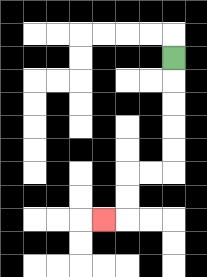{'start': '[7, 2]', 'end': '[4, 9]', 'path_directions': 'D,D,D,D,D,L,L,D,D,L', 'path_coordinates': '[[7, 2], [7, 3], [7, 4], [7, 5], [7, 6], [7, 7], [6, 7], [5, 7], [5, 8], [5, 9], [4, 9]]'}